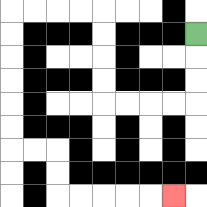{'start': '[8, 1]', 'end': '[7, 8]', 'path_directions': 'D,D,D,L,L,L,L,U,U,U,U,L,L,L,L,D,D,D,D,D,D,R,R,D,D,R,R,R,R,R', 'path_coordinates': '[[8, 1], [8, 2], [8, 3], [8, 4], [7, 4], [6, 4], [5, 4], [4, 4], [4, 3], [4, 2], [4, 1], [4, 0], [3, 0], [2, 0], [1, 0], [0, 0], [0, 1], [0, 2], [0, 3], [0, 4], [0, 5], [0, 6], [1, 6], [2, 6], [2, 7], [2, 8], [3, 8], [4, 8], [5, 8], [6, 8], [7, 8]]'}